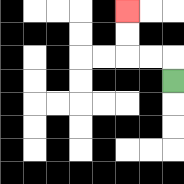{'start': '[7, 3]', 'end': '[5, 0]', 'path_directions': 'U,L,L,U,U', 'path_coordinates': '[[7, 3], [7, 2], [6, 2], [5, 2], [5, 1], [5, 0]]'}